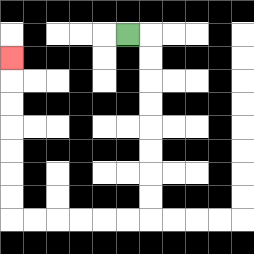{'start': '[5, 1]', 'end': '[0, 2]', 'path_directions': 'R,D,D,D,D,D,D,D,D,L,L,L,L,L,L,U,U,U,U,U,U,U', 'path_coordinates': '[[5, 1], [6, 1], [6, 2], [6, 3], [6, 4], [6, 5], [6, 6], [6, 7], [6, 8], [6, 9], [5, 9], [4, 9], [3, 9], [2, 9], [1, 9], [0, 9], [0, 8], [0, 7], [0, 6], [0, 5], [0, 4], [0, 3], [0, 2]]'}